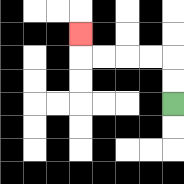{'start': '[7, 4]', 'end': '[3, 1]', 'path_directions': 'U,U,L,L,L,L,U', 'path_coordinates': '[[7, 4], [7, 3], [7, 2], [6, 2], [5, 2], [4, 2], [3, 2], [3, 1]]'}